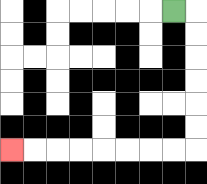{'start': '[7, 0]', 'end': '[0, 6]', 'path_directions': 'R,D,D,D,D,D,D,L,L,L,L,L,L,L,L', 'path_coordinates': '[[7, 0], [8, 0], [8, 1], [8, 2], [8, 3], [8, 4], [8, 5], [8, 6], [7, 6], [6, 6], [5, 6], [4, 6], [3, 6], [2, 6], [1, 6], [0, 6]]'}